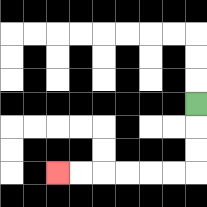{'start': '[8, 4]', 'end': '[2, 7]', 'path_directions': 'D,D,D,L,L,L,L,L,L', 'path_coordinates': '[[8, 4], [8, 5], [8, 6], [8, 7], [7, 7], [6, 7], [5, 7], [4, 7], [3, 7], [2, 7]]'}